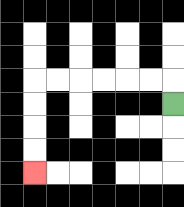{'start': '[7, 4]', 'end': '[1, 7]', 'path_directions': 'U,L,L,L,L,L,L,D,D,D,D', 'path_coordinates': '[[7, 4], [7, 3], [6, 3], [5, 3], [4, 3], [3, 3], [2, 3], [1, 3], [1, 4], [1, 5], [1, 6], [1, 7]]'}